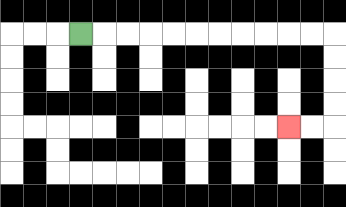{'start': '[3, 1]', 'end': '[12, 5]', 'path_directions': 'R,R,R,R,R,R,R,R,R,R,R,D,D,D,D,L,L', 'path_coordinates': '[[3, 1], [4, 1], [5, 1], [6, 1], [7, 1], [8, 1], [9, 1], [10, 1], [11, 1], [12, 1], [13, 1], [14, 1], [14, 2], [14, 3], [14, 4], [14, 5], [13, 5], [12, 5]]'}